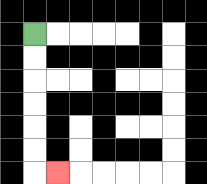{'start': '[1, 1]', 'end': '[2, 7]', 'path_directions': 'D,D,D,D,D,D,R', 'path_coordinates': '[[1, 1], [1, 2], [1, 3], [1, 4], [1, 5], [1, 6], [1, 7], [2, 7]]'}